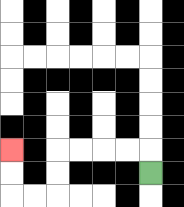{'start': '[6, 7]', 'end': '[0, 6]', 'path_directions': 'U,L,L,L,L,D,D,L,L,U,U', 'path_coordinates': '[[6, 7], [6, 6], [5, 6], [4, 6], [3, 6], [2, 6], [2, 7], [2, 8], [1, 8], [0, 8], [0, 7], [0, 6]]'}